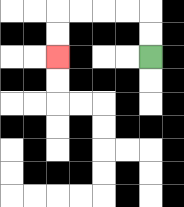{'start': '[6, 2]', 'end': '[2, 2]', 'path_directions': 'U,U,L,L,L,L,D,D', 'path_coordinates': '[[6, 2], [6, 1], [6, 0], [5, 0], [4, 0], [3, 0], [2, 0], [2, 1], [2, 2]]'}